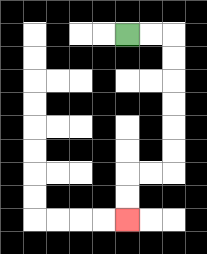{'start': '[5, 1]', 'end': '[5, 9]', 'path_directions': 'R,R,D,D,D,D,D,D,L,L,D,D', 'path_coordinates': '[[5, 1], [6, 1], [7, 1], [7, 2], [7, 3], [7, 4], [7, 5], [7, 6], [7, 7], [6, 7], [5, 7], [5, 8], [5, 9]]'}